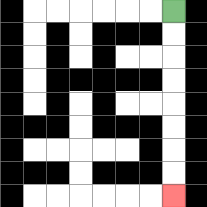{'start': '[7, 0]', 'end': '[7, 8]', 'path_directions': 'D,D,D,D,D,D,D,D', 'path_coordinates': '[[7, 0], [7, 1], [7, 2], [7, 3], [7, 4], [7, 5], [7, 6], [7, 7], [7, 8]]'}